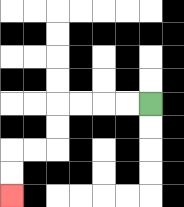{'start': '[6, 4]', 'end': '[0, 8]', 'path_directions': 'L,L,L,L,D,D,L,L,D,D', 'path_coordinates': '[[6, 4], [5, 4], [4, 4], [3, 4], [2, 4], [2, 5], [2, 6], [1, 6], [0, 6], [0, 7], [0, 8]]'}